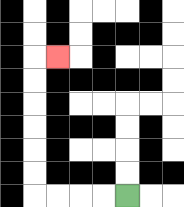{'start': '[5, 8]', 'end': '[2, 2]', 'path_directions': 'L,L,L,L,U,U,U,U,U,U,R', 'path_coordinates': '[[5, 8], [4, 8], [3, 8], [2, 8], [1, 8], [1, 7], [1, 6], [1, 5], [1, 4], [1, 3], [1, 2], [2, 2]]'}